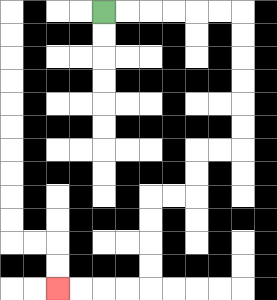{'start': '[4, 0]', 'end': '[2, 12]', 'path_directions': 'R,R,R,R,R,R,D,D,D,D,D,D,L,L,D,D,L,L,D,D,D,D,L,L,L,L', 'path_coordinates': '[[4, 0], [5, 0], [6, 0], [7, 0], [8, 0], [9, 0], [10, 0], [10, 1], [10, 2], [10, 3], [10, 4], [10, 5], [10, 6], [9, 6], [8, 6], [8, 7], [8, 8], [7, 8], [6, 8], [6, 9], [6, 10], [6, 11], [6, 12], [5, 12], [4, 12], [3, 12], [2, 12]]'}